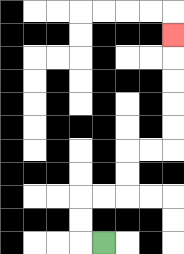{'start': '[4, 10]', 'end': '[7, 1]', 'path_directions': 'L,U,U,R,R,U,U,R,R,U,U,U,U,U', 'path_coordinates': '[[4, 10], [3, 10], [3, 9], [3, 8], [4, 8], [5, 8], [5, 7], [5, 6], [6, 6], [7, 6], [7, 5], [7, 4], [7, 3], [7, 2], [7, 1]]'}